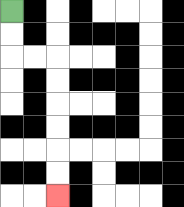{'start': '[0, 0]', 'end': '[2, 8]', 'path_directions': 'D,D,R,R,D,D,D,D,D,D', 'path_coordinates': '[[0, 0], [0, 1], [0, 2], [1, 2], [2, 2], [2, 3], [2, 4], [2, 5], [2, 6], [2, 7], [2, 8]]'}